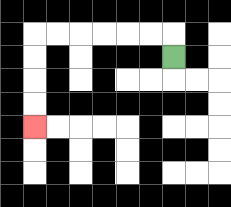{'start': '[7, 2]', 'end': '[1, 5]', 'path_directions': 'U,L,L,L,L,L,L,D,D,D,D', 'path_coordinates': '[[7, 2], [7, 1], [6, 1], [5, 1], [4, 1], [3, 1], [2, 1], [1, 1], [1, 2], [1, 3], [1, 4], [1, 5]]'}